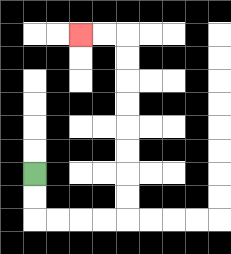{'start': '[1, 7]', 'end': '[3, 1]', 'path_directions': 'D,D,R,R,R,R,U,U,U,U,U,U,U,U,L,L', 'path_coordinates': '[[1, 7], [1, 8], [1, 9], [2, 9], [3, 9], [4, 9], [5, 9], [5, 8], [5, 7], [5, 6], [5, 5], [5, 4], [5, 3], [5, 2], [5, 1], [4, 1], [3, 1]]'}